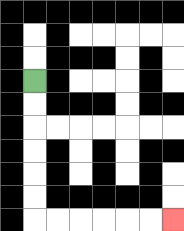{'start': '[1, 3]', 'end': '[7, 9]', 'path_directions': 'D,D,D,D,D,D,R,R,R,R,R,R', 'path_coordinates': '[[1, 3], [1, 4], [1, 5], [1, 6], [1, 7], [1, 8], [1, 9], [2, 9], [3, 9], [4, 9], [5, 9], [6, 9], [7, 9]]'}